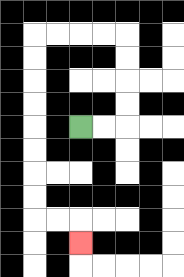{'start': '[3, 5]', 'end': '[3, 10]', 'path_directions': 'R,R,U,U,U,U,L,L,L,L,D,D,D,D,D,D,D,D,R,R,D', 'path_coordinates': '[[3, 5], [4, 5], [5, 5], [5, 4], [5, 3], [5, 2], [5, 1], [4, 1], [3, 1], [2, 1], [1, 1], [1, 2], [1, 3], [1, 4], [1, 5], [1, 6], [1, 7], [1, 8], [1, 9], [2, 9], [3, 9], [3, 10]]'}